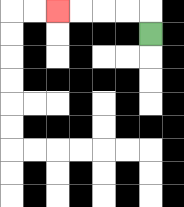{'start': '[6, 1]', 'end': '[2, 0]', 'path_directions': 'U,L,L,L,L', 'path_coordinates': '[[6, 1], [6, 0], [5, 0], [4, 0], [3, 0], [2, 0]]'}